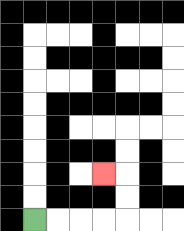{'start': '[1, 9]', 'end': '[4, 7]', 'path_directions': 'R,R,R,R,U,U,L', 'path_coordinates': '[[1, 9], [2, 9], [3, 9], [4, 9], [5, 9], [5, 8], [5, 7], [4, 7]]'}